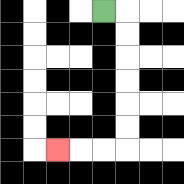{'start': '[4, 0]', 'end': '[2, 6]', 'path_directions': 'R,D,D,D,D,D,D,L,L,L', 'path_coordinates': '[[4, 0], [5, 0], [5, 1], [5, 2], [5, 3], [5, 4], [5, 5], [5, 6], [4, 6], [3, 6], [2, 6]]'}